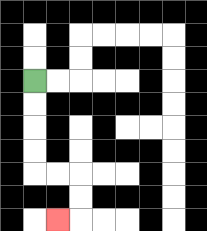{'start': '[1, 3]', 'end': '[2, 9]', 'path_directions': 'D,D,D,D,R,R,D,D,L', 'path_coordinates': '[[1, 3], [1, 4], [1, 5], [1, 6], [1, 7], [2, 7], [3, 7], [3, 8], [3, 9], [2, 9]]'}